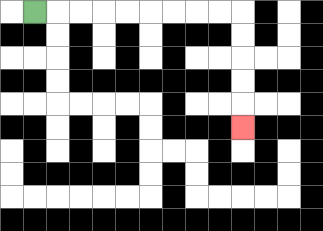{'start': '[1, 0]', 'end': '[10, 5]', 'path_directions': 'R,R,R,R,R,R,R,R,R,D,D,D,D,D', 'path_coordinates': '[[1, 0], [2, 0], [3, 0], [4, 0], [5, 0], [6, 0], [7, 0], [8, 0], [9, 0], [10, 0], [10, 1], [10, 2], [10, 3], [10, 4], [10, 5]]'}